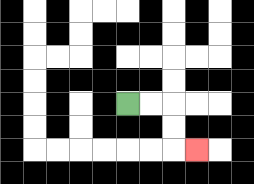{'start': '[5, 4]', 'end': '[8, 6]', 'path_directions': 'R,R,D,D,R', 'path_coordinates': '[[5, 4], [6, 4], [7, 4], [7, 5], [7, 6], [8, 6]]'}